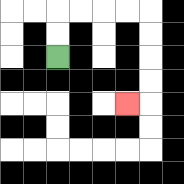{'start': '[2, 2]', 'end': '[5, 4]', 'path_directions': 'U,U,R,R,R,R,D,D,D,D,L', 'path_coordinates': '[[2, 2], [2, 1], [2, 0], [3, 0], [4, 0], [5, 0], [6, 0], [6, 1], [6, 2], [6, 3], [6, 4], [5, 4]]'}